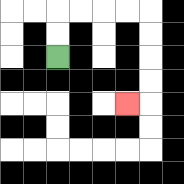{'start': '[2, 2]', 'end': '[5, 4]', 'path_directions': 'U,U,R,R,R,R,D,D,D,D,L', 'path_coordinates': '[[2, 2], [2, 1], [2, 0], [3, 0], [4, 0], [5, 0], [6, 0], [6, 1], [6, 2], [6, 3], [6, 4], [5, 4]]'}